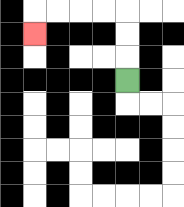{'start': '[5, 3]', 'end': '[1, 1]', 'path_directions': 'U,U,U,L,L,L,L,D', 'path_coordinates': '[[5, 3], [5, 2], [5, 1], [5, 0], [4, 0], [3, 0], [2, 0], [1, 0], [1, 1]]'}